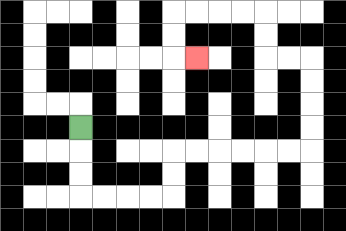{'start': '[3, 5]', 'end': '[8, 2]', 'path_directions': 'D,D,D,R,R,R,R,U,U,R,R,R,R,R,R,U,U,U,U,L,L,U,U,L,L,L,L,D,D,R', 'path_coordinates': '[[3, 5], [3, 6], [3, 7], [3, 8], [4, 8], [5, 8], [6, 8], [7, 8], [7, 7], [7, 6], [8, 6], [9, 6], [10, 6], [11, 6], [12, 6], [13, 6], [13, 5], [13, 4], [13, 3], [13, 2], [12, 2], [11, 2], [11, 1], [11, 0], [10, 0], [9, 0], [8, 0], [7, 0], [7, 1], [7, 2], [8, 2]]'}